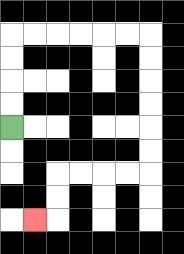{'start': '[0, 5]', 'end': '[1, 9]', 'path_directions': 'U,U,U,U,R,R,R,R,R,R,D,D,D,D,D,D,L,L,L,L,D,D,L', 'path_coordinates': '[[0, 5], [0, 4], [0, 3], [0, 2], [0, 1], [1, 1], [2, 1], [3, 1], [4, 1], [5, 1], [6, 1], [6, 2], [6, 3], [6, 4], [6, 5], [6, 6], [6, 7], [5, 7], [4, 7], [3, 7], [2, 7], [2, 8], [2, 9], [1, 9]]'}